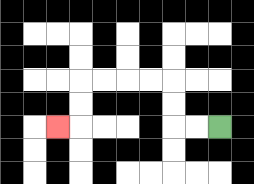{'start': '[9, 5]', 'end': '[2, 5]', 'path_directions': 'L,L,U,U,L,L,L,L,D,D,L', 'path_coordinates': '[[9, 5], [8, 5], [7, 5], [7, 4], [7, 3], [6, 3], [5, 3], [4, 3], [3, 3], [3, 4], [3, 5], [2, 5]]'}